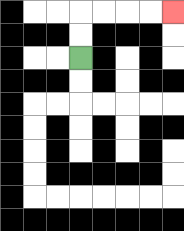{'start': '[3, 2]', 'end': '[7, 0]', 'path_directions': 'U,U,R,R,R,R', 'path_coordinates': '[[3, 2], [3, 1], [3, 0], [4, 0], [5, 0], [6, 0], [7, 0]]'}